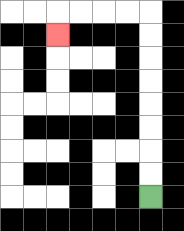{'start': '[6, 8]', 'end': '[2, 1]', 'path_directions': 'U,U,U,U,U,U,U,U,L,L,L,L,D', 'path_coordinates': '[[6, 8], [6, 7], [6, 6], [6, 5], [6, 4], [6, 3], [6, 2], [6, 1], [6, 0], [5, 0], [4, 0], [3, 0], [2, 0], [2, 1]]'}